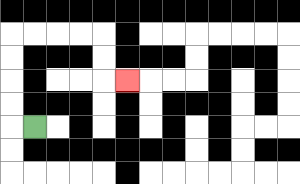{'start': '[1, 5]', 'end': '[5, 3]', 'path_directions': 'L,U,U,U,U,R,R,R,R,D,D,R', 'path_coordinates': '[[1, 5], [0, 5], [0, 4], [0, 3], [0, 2], [0, 1], [1, 1], [2, 1], [3, 1], [4, 1], [4, 2], [4, 3], [5, 3]]'}